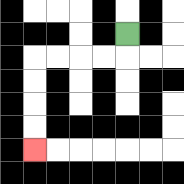{'start': '[5, 1]', 'end': '[1, 6]', 'path_directions': 'D,L,L,L,L,D,D,D,D', 'path_coordinates': '[[5, 1], [5, 2], [4, 2], [3, 2], [2, 2], [1, 2], [1, 3], [1, 4], [1, 5], [1, 6]]'}